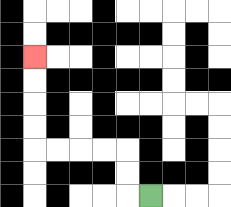{'start': '[6, 8]', 'end': '[1, 2]', 'path_directions': 'L,U,U,L,L,L,L,U,U,U,U', 'path_coordinates': '[[6, 8], [5, 8], [5, 7], [5, 6], [4, 6], [3, 6], [2, 6], [1, 6], [1, 5], [1, 4], [1, 3], [1, 2]]'}